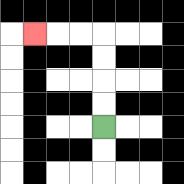{'start': '[4, 5]', 'end': '[1, 1]', 'path_directions': 'U,U,U,U,L,L,L', 'path_coordinates': '[[4, 5], [4, 4], [4, 3], [4, 2], [4, 1], [3, 1], [2, 1], [1, 1]]'}